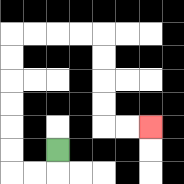{'start': '[2, 6]', 'end': '[6, 5]', 'path_directions': 'D,L,L,U,U,U,U,U,U,R,R,R,R,D,D,D,D,R,R', 'path_coordinates': '[[2, 6], [2, 7], [1, 7], [0, 7], [0, 6], [0, 5], [0, 4], [0, 3], [0, 2], [0, 1], [1, 1], [2, 1], [3, 1], [4, 1], [4, 2], [4, 3], [4, 4], [4, 5], [5, 5], [6, 5]]'}